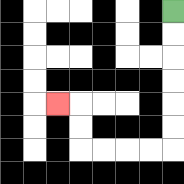{'start': '[7, 0]', 'end': '[2, 4]', 'path_directions': 'D,D,D,D,D,D,L,L,L,L,U,U,L', 'path_coordinates': '[[7, 0], [7, 1], [7, 2], [7, 3], [7, 4], [7, 5], [7, 6], [6, 6], [5, 6], [4, 6], [3, 6], [3, 5], [3, 4], [2, 4]]'}